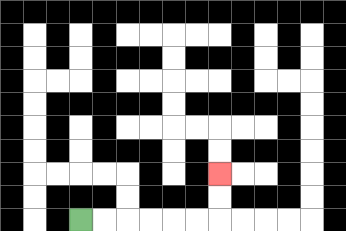{'start': '[3, 9]', 'end': '[9, 7]', 'path_directions': 'R,R,R,R,R,R,U,U', 'path_coordinates': '[[3, 9], [4, 9], [5, 9], [6, 9], [7, 9], [8, 9], [9, 9], [9, 8], [9, 7]]'}